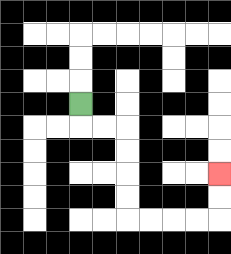{'start': '[3, 4]', 'end': '[9, 7]', 'path_directions': 'D,R,R,D,D,D,D,R,R,R,R,U,U', 'path_coordinates': '[[3, 4], [3, 5], [4, 5], [5, 5], [5, 6], [5, 7], [5, 8], [5, 9], [6, 9], [7, 9], [8, 9], [9, 9], [9, 8], [9, 7]]'}